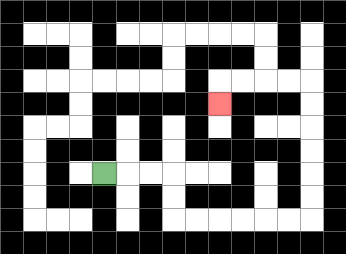{'start': '[4, 7]', 'end': '[9, 4]', 'path_directions': 'R,R,R,D,D,R,R,R,R,R,R,U,U,U,U,U,U,L,L,L,L,D', 'path_coordinates': '[[4, 7], [5, 7], [6, 7], [7, 7], [7, 8], [7, 9], [8, 9], [9, 9], [10, 9], [11, 9], [12, 9], [13, 9], [13, 8], [13, 7], [13, 6], [13, 5], [13, 4], [13, 3], [12, 3], [11, 3], [10, 3], [9, 3], [9, 4]]'}